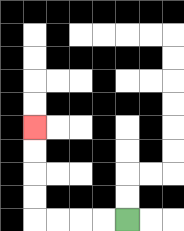{'start': '[5, 9]', 'end': '[1, 5]', 'path_directions': 'L,L,L,L,U,U,U,U', 'path_coordinates': '[[5, 9], [4, 9], [3, 9], [2, 9], [1, 9], [1, 8], [1, 7], [1, 6], [1, 5]]'}